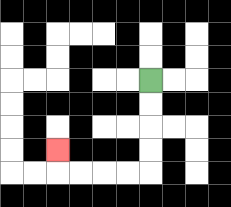{'start': '[6, 3]', 'end': '[2, 6]', 'path_directions': 'D,D,D,D,L,L,L,L,U', 'path_coordinates': '[[6, 3], [6, 4], [6, 5], [6, 6], [6, 7], [5, 7], [4, 7], [3, 7], [2, 7], [2, 6]]'}